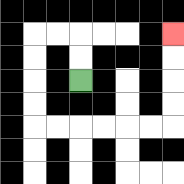{'start': '[3, 3]', 'end': '[7, 1]', 'path_directions': 'U,U,L,L,D,D,D,D,R,R,R,R,R,R,U,U,U,U', 'path_coordinates': '[[3, 3], [3, 2], [3, 1], [2, 1], [1, 1], [1, 2], [1, 3], [1, 4], [1, 5], [2, 5], [3, 5], [4, 5], [5, 5], [6, 5], [7, 5], [7, 4], [7, 3], [7, 2], [7, 1]]'}